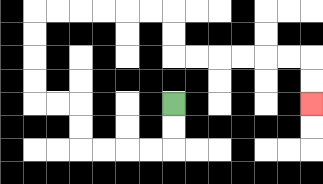{'start': '[7, 4]', 'end': '[13, 4]', 'path_directions': 'D,D,L,L,L,L,U,U,L,L,U,U,U,U,R,R,R,R,R,R,D,D,R,R,R,R,R,R,D,D', 'path_coordinates': '[[7, 4], [7, 5], [7, 6], [6, 6], [5, 6], [4, 6], [3, 6], [3, 5], [3, 4], [2, 4], [1, 4], [1, 3], [1, 2], [1, 1], [1, 0], [2, 0], [3, 0], [4, 0], [5, 0], [6, 0], [7, 0], [7, 1], [7, 2], [8, 2], [9, 2], [10, 2], [11, 2], [12, 2], [13, 2], [13, 3], [13, 4]]'}